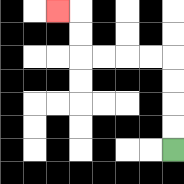{'start': '[7, 6]', 'end': '[2, 0]', 'path_directions': 'U,U,U,U,L,L,L,L,U,U,L', 'path_coordinates': '[[7, 6], [7, 5], [7, 4], [7, 3], [7, 2], [6, 2], [5, 2], [4, 2], [3, 2], [3, 1], [3, 0], [2, 0]]'}